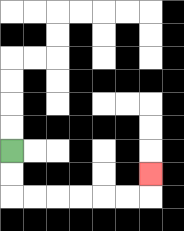{'start': '[0, 6]', 'end': '[6, 7]', 'path_directions': 'D,D,R,R,R,R,R,R,U', 'path_coordinates': '[[0, 6], [0, 7], [0, 8], [1, 8], [2, 8], [3, 8], [4, 8], [5, 8], [6, 8], [6, 7]]'}